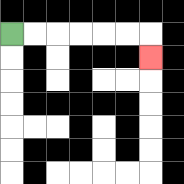{'start': '[0, 1]', 'end': '[6, 2]', 'path_directions': 'R,R,R,R,R,R,D', 'path_coordinates': '[[0, 1], [1, 1], [2, 1], [3, 1], [4, 1], [5, 1], [6, 1], [6, 2]]'}